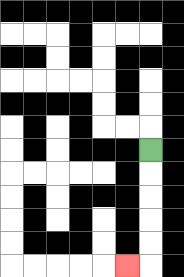{'start': '[6, 6]', 'end': '[5, 11]', 'path_directions': 'D,D,D,D,D,L', 'path_coordinates': '[[6, 6], [6, 7], [6, 8], [6, 9], [6, 10], [6, 11], [5, 11]]'}